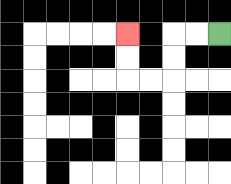{'start': '[9, 1]', 'end': '[5, 1]', 'path_directions': 'L,L,D,D,L,L,U,U', 'path_coordinates': '[[9, 1], [8, 1], [7, 1], [7, 2], [7, 3], [6, 3], [5, 3], [5, 2], [5, 1]]'}